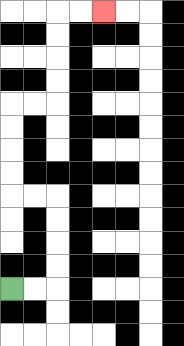{'start': '[0, 12]', 'end': '[4, 0]', 'path_directions': 'R,R,U,U,U,U,L,L,U,U,U,U,R,R,U,U,U,U,R,R', 'path_coordinates': '[[0, 12], [1, 12], [2, 12], [2, 11], [2, 10], [2, 9], [2, 8], [1, 8], [0, 8], [0, 7], [0, 6], [0, 5], [0, 4], [1, 4], [2, 4], [2, 3], [2, 2], [2, 1], [2, 0], [3, 0], [4, 0]]'}